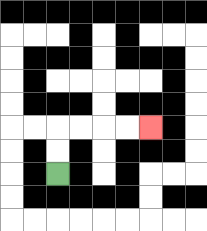{'start': '[2, 7]', 'end': '[6, 5]', 'path_directions': 'U,U,R,R,R,R', 'path_coordinates': '[[2, 7], [2, 6], [2, 5], [3, 5], [4, 5], [5, 5], [6, 5]]'}